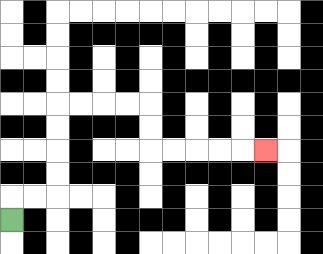{'start': '[0, 9]', 'end': '[11, 6]', 'path_directions': 'U,R,R,U,U,U,U,R,R,R,R,D,D,R,R,R,R,R', 'path_coordinates': '[[0, 9], [0, 8], [1, 8], [2, 8], [2, 7], [2, 6], [2, 5], [2, 4], [3, 4], [4, 4], [5, 4], [6, 4], [6, 5], [6, 6], [7, 6], [8, 6], [9, 6], [10, 6], [11, 6]]'}